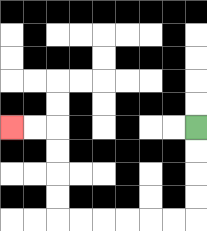{'start': '[8, 5]', 'end': '[0, 5]', 'path_directions': 'D,D,D,D,L,L,L,L,L,L,U,U,U,U,L,L', 'path_coordinates': '[[8, 5], [8, 6], [8, 7], [8, 8], [8, 9], [7, 9], [6, 9], [5, 9], [4, 9], [3, 9], [2, 9], [2, 8], [2, 7], [2, 6], [2, 5], [1, 5], [0, 5]]'}